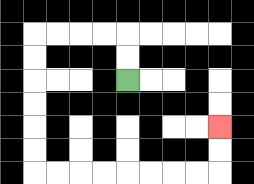{'start': '[5, 3]', 'end': '[9, 5]', 'path_directions': 'U,U,L,L,L,L,D,D,D,D,D,D,R,R,R,R,R,R,R,R,U,U', 'path_coordinates': '[[5, 3], [5, 2], [5, 1], [4, 1], [3, 1], [2, 1], [1, 1], [1, 2], [1, 3], [1, 4], [1, 5], [1, 6], [1, 7], [2, 7], [3, 7], [4, 7], [5, 7], [6, 7], [7, 7], [8, 7], [9, 7], [9, 6], [9, 5]]'}